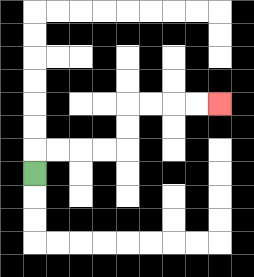{'start': '[1, 7]', 'end': '[9, 4]', 'path_directions': 'U,R,R,R,R,U,U,R,R,R,R', 'path_coordinates': '[[1, 7], [1, 6], [2, 6], [3, 6], [4, 6], [5, 6], [5, 5], [5, 4], [6, 4], [7, 4], [8, 4], [9, 4]]'}